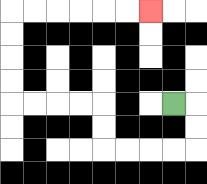{'start': '[7, 4]', 'end': '[6, 0]', 'path_directions': 'R,D,D,L,L,L,L,U,U,L,L,L,L,U,U,U,U,R,R,R,R,R,R', 'path_coordinates': '[[7, 4], [8, 4], [8, 5], [8, 6], [7, 6], [6, 6], [5, 6], [4, 6], [4, 5], [4, 4], [3, 4], [2, 4], [1, 4], [0, 4], [0, 3], [0, 2], [0, 1], [0, 0], [1, 0], [2, 0], [3, 0], [4, 0], [5, 0], [6, 0]]'}